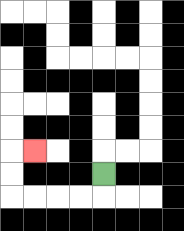{'start': '[4, 7]', 'end': '[1, 6]', 'path_directions': 'D,L,L,L,L,U,U,R', 'path_coordinates': '[[4, 7], [4, 8], [3, 8], [2, 8], [1, 8], [0, 8], [0, 7], [0, 6], [1, 6]]'}